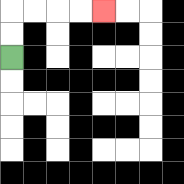{'start': '[0, 2]', 'end': '[4, 0]', 'path_directions': 'U,U,R,R,R,R', 'path_coordinates': '[[0, 2], [0, 1], [0, 0], [1, 0], [2, 0], [3, 0], [4, 0]]'}